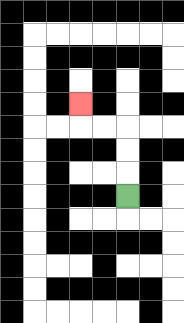{'start': '[5, 8]', 'end': '[3, 4]', 'path_directions': 'U,U,U,L,L,U', 'path_coordinates': '[[5, 8], [5, 7], [5, 6], [5, 5], [4, 5], [3, 5], [3, 4]]'}